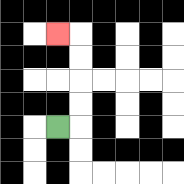{'start': '[2, 5]', 'end': '[2, 1]', 'path_directions': 'R,U,U,U,U,L', 'path_coordinates': '[[2, 5], [3, 5], [3, 4], [3, 3], [3, 2], [3, 1], [2, 1]]'}